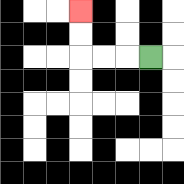{'start': '[6, 2]', 'end': '[3, 0]', 'path_directions': 'L,L,L,U,U', 'path_coordinates': '[[6, 2], [5, 2], [4, 2], [3, 2], [3, 1], [3, 0]]'}